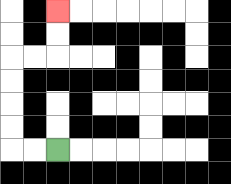{'start': '[2, 6]', 'end': '[2, 0]', 'path_directions': 'L,L,U,U,U,U,R,R,U,U', 'path_coordinates': '[[2, 6], [1, 6], [0, 6], [0, 5], [0, 4], [0, 3], [0, 2], [1, 2], [2, 2], [2, 1], [2, 0]]'}